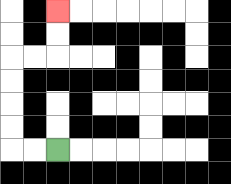{'start': '[2, 6]', 'end': '[2, 0]', 'path_directions': 'L,L,U,U,U,U,R,R,U,U', 'path_coordinates': '[[2, 6], [1, 6], [0, 6], [0, 5], [0, 4], [0, 3], [0, 2], [1, 2], [2, 2], [2, 1], [2, 0]]'}